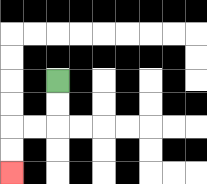{'start': '[2, 3]', 'end': '[0, 7]', 'path_directions': 'D,D,L,L,D,D', 'path_coordinates': '[[2, 3], [2, 4], [2, 5], [1, 5], [0, 5], [0, 6], [0, 7]]'}